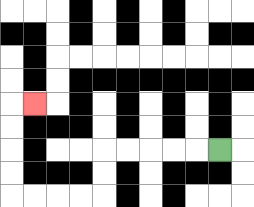{'start': '[9, 6]', 'end': '[1, 4]', 'path_directions': 'L,L,L,L,L,D,D,L,L,L,L,U,U,U,U,R', 'path_coordinates': '[[9, 6], [8, 6], [7, 6], [6, 6], [5, 6], [4, 6], [4, 7], [4, 8], [3, 8], [2, 8], [1, 8], [0, 8], [0, 7], [0, 6], [0, 5], [0, 4], [1, 4]]'}